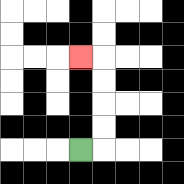{'start': '[3, 6]', 'end': '[3, 2]', 'path_directions': 'R,U,U,U,U,L', 'path_coordinates': '[[3, 6], [4, 6], [4, 5], [4, 4], [4, 3], [4, 2], [3, 2]]'}